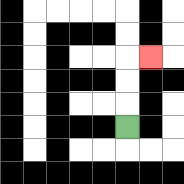{'start': '[5, 5]', 'end': '[6, 2]', 'path_directions': 'U,U,U,R', 'path_coordinates': '[[5, 5], [5, 4], [5, 3], [5, 2], [6, 2]]'}